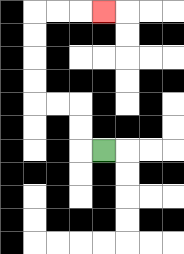{'start': '[4, 6]', 'end': '[4, 0]', 'path_directions': 'L,U,U,L,L,U,U,U,U,R,R,R', 'path_coordinates': '[[4, 6], [3, 6], [3, 5], [3, 4], [2, 4], [1, 4], [1, 3], [1, 2], [1, 1], [1, 0], [2, 0], [3, 0], [4, 0]]'}